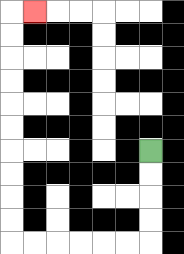{'start': '[6, 6]', 'end': '[1, 0]', 'path_directions': 'D,D,D,D,L,L,L,L,L,L,U,U,U,U,U,U,U,U,U,U,R', 'path_coordinates': '[[6, 6], [6, 7], [6, 8], [6, 9], [6, 10], [5, 10], [4, 10], [3, 10], [2, 10], [1, 10], [0, 10], [0, 9], [0, 8], [0, 7], [0, 6], [0, 5], [0, 4], [0, 3], [0, 2], [0, 1], [0, 0], [1, 0]]'}